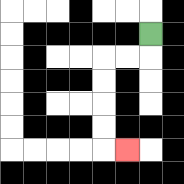{'start': '[6, 1]', 'end': '[5, 6]', 'path_directions': 'D,L,L,D,D,D,D,R', 'path_coordinates': '[[6, 1], [6, 2], [5, 2], [4, 2], [4, 3], [4, 4], [4, 5], [4, 6], [5, 6]]'}